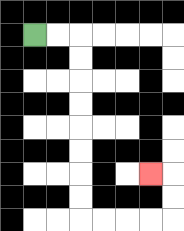{'start': '[1, 1]', 'end': '[6, 7]', 'path_directions': 'R,R,D,D,D,D,D,D,D,D,R,R,R,R,U,U,L', 'path_coordinates': '[[1, 1], [2, 1], [3, 1], [3, 2], [3, 3], [3, 4], [3, 5], [3, 6], [3, 7], [3, 8], [3, 9], [4, 9], [5, 9], [6, 9], [7, 9], [7, 8], [7, 7], [6, 7]]'}